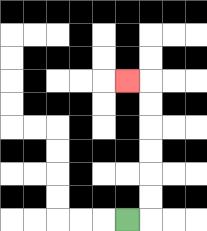{'start': '[5, 9]', 'end': '[5, 3]', 'path_directions': 'R,U,U,U,U,U,U,L', 'path_coordinates': '[[5, 9], [6, 9], [6, 8], [6, 7], [6, 6], [6, 5], [6, 4], [6, 3], [5, 3]]'}